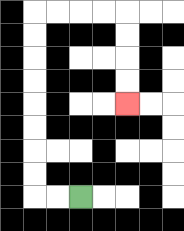{'start': '[3, 8]', 'end': '[5, 4]', 'path_directions': 'L,L,U,U,U,U,U,U,U,U,R,R,R,R,D,D,D,D', 'path_coordinates': '[[3, 8], [2, 8], [1, 8], [1, 7], [1, 6], [1, 5], [1, 4], [1, 3], [1, 2], [1, 1], [1, 0], [2, 0], [3, 0], [4, 0], [5, 0], [5, 1], [5, 2], [5, 3], [5, 4]]'}